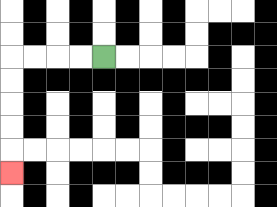{'start': '[4, 2]', 'end': '[0, 7]', 'path_directions': 'L,L,L,L,D,D,D,D,D', 'path_coordinates': '[[4, 2], [3, 2], [2, 2], [1, 2], [0, 2], [0, 3], [0, 4], [0, 5], [0, 6], [0, 7]]'}